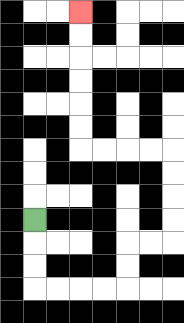{'start': '[1, 9]', 'end': '[3, 0]', 'path_directions': 'D,D,D,R,R,R,R,U,U,R,R,U,U,U,U,L,L,L,L,U,U,U,U,U,U', 'path_coordinates': '[[1, 9], [1, 10], [1, 11], [1, 12], [2, 12], [3, 12], [4, 12], [5, 12], [5, 11], [5, 10], [6, 10], [7, 10], [7, 9], [7, 8], [7, 7], [7, 6], [6, 6], [5, 6], [4, 6], [3, 6], [3, 5], [3, 4], [3, 3], [3, 2], [3, 1], [3, 0]]'}